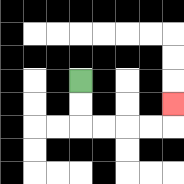{'start': '[3, 3]', 'end': '[7, 4]', 'path_directions': 'D,D,R,R,R,R,U', 'path_coordinates': '[[3, 3], [3, 4], [3, 5], [4, 5], [5, 5], [6, 5], [7, 5], [7, 4]]'}